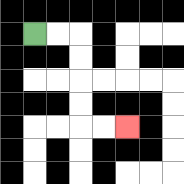{'start': '[1, 1]', 'end': '[5, 5]', 'path_directions': 'R,R,D,D,D,D,R,R', 'path_coordinates': '[[1, 1], [2, 1], [3, 1], [3, 2], [3, 3], [3, 4], [3, 5], [4, 5], [5, 5]]'}